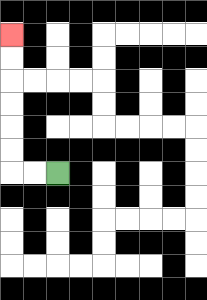{'start': '[2, 7]', 'end': '[0, 1]', 'path_directions': 'L,L,U,U,U,U,U,U', 'path_coordinates': '[[2, 7], [1, 7], [0, 7], [0, 6], [0, 5], [0, 4], [0, 3], [0, 2], [0, 1]]'}